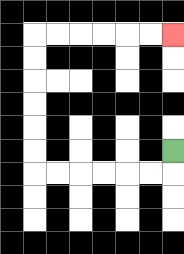{'start': '[7, 6]', 'end': '[7, 1]', 'path_directions': 'D,L,L,L,L,L,L,U,U,U,U,U,U,R,R,R,R,R,R', 'path_coordinates': '[[7, 6], [7, 7], [6, 7], [5, 7], [4, 7], [3, 7], [2, 7], [1, 7], [1, 6], [1, 5], [1, 4], [1, 3], [1, 2], [1, 1], [2, 1], [3, 1], [4, 1], [5, 1], [6, 1], [7, 1]]'}